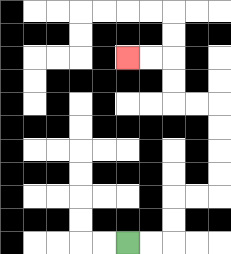{'start': '[5, 10]', 'end': '[5, 2]', 'path_directions': 'R,R,U,U,R,R,U,U,U,U,L,L,U,U,L,L', 'path_coordinates': '[[5, 10], [6, 10], [7, 10], [7, 9], [7, 8], [8, 8], [9, 8], [9, 7], [9, 6], [9, 5], [9, 4], [8, 4], [7, 4], [7, 3], [7, 2], [6, 2], [5, 2]]'}